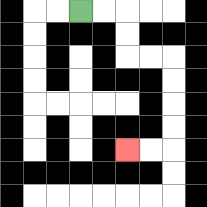{'start': '[3, 0]', 'end': '[5, 6]', 'path_directions': 'R,R,D,D,R,R,D,D,D,D,L,L', 'path_coordinates': '[[3, 0], [4, 0], [5, 0], [5, 1], [5, 2], [6, 2], [7, 2], [7, 3], [7, 4], [7, 5], [7, 6], [6, 6], [5, 6]]'}